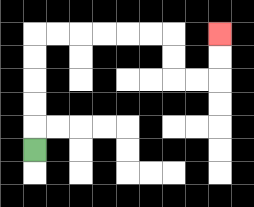{'start': '[1, 6]', 'end': '[9, 1]', 'path_directions': 'U,U,U,U,U,R,R,R,R,R,R,D,D,R,R,U,U', 'path_coordinates': '[[1, 6], [1, 5], [1, 4], [1, 3], [1, 2], [1, 1], [2, 1], [3, 1], [4, 1], [5, 1], [6, 1], [7, 1], [7, 2], [7, 3], [8, 3], [9, 3], [9, 2], [9, 1]]'}